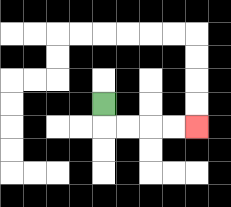{'start': '[4, 4]', 'end': '[8, 5]', 'path_directions': 'D,R,R,R,R', 'path_coordinates': '[[4, 4], [4, 5], [5, 5], [6, 5], [7, 5], [8, 5]]'}